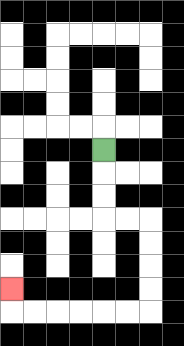{'start': '[4, 6]', 'end': '[0, 12]', 'path_directions': 'D,D,D,R,R,D,D,D,D,L,L,L,L,L,L,U', 'path_coordinates': '[[4, 6], [4, 7], [4, 8], [4, 9], [5, 9], [6, 9], [6, 10], [6, 11], [6, 12], [6, 13], [5, 13], [4, 13], [3, 13], [2, 13], [1, 13], [0, 13], [0, 12]]'}